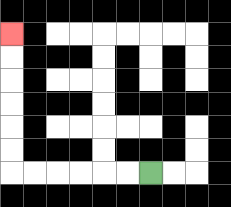{'start': '[6, 7]', 'end': '[0, 1]', 'path_directions': 'L,L,L,L,L,L,U,U,U,U,U,U', 'path_coordinates': '[[6, 7], [5, 7], [4, 7], [3, 7], [2, 7], [1, 7], [0, 7], [0, 6], [0, 5], [0, 4], [0, 3], [0, 2], [0, 1]]'}